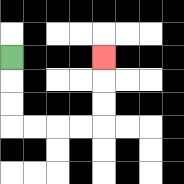{'start': '[0, 2]', 'end': '[4, 2]', 'path_directions': 'D,D,D,R,R,R,R,U,U,U', 'path_coordinates': '[[0, 2], [0, 3], [0, 4], [0, 5], [1, 5], [2, 5], [3, 5], [4, 5], [4, 4], [4, 3], [4, 2]]'}